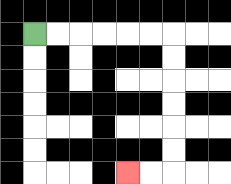{'start': '[1, 1]', 'end': '[5, 7]', 'path_directions': 'R,R,R,R,R,R,D,D,D,D,D,D,L,L', 'path_coordinates': '[[1, 1], [2, 1], [3, 1], [4, 1], [5, 1], [6, 1], [7, 1], [7, 2], [7, 3], [7, 4], [7, 5], [7, 6], [7, 7], [6, 7], [5, 7]]'}